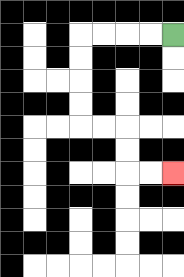{'start': '[7, 1]', 'end': '[7, 7]', 'path_directions': 'L,L,L,L,D,D,D,D,R,R,D,D,R,R', 'path_coordinates': '[[7, 1], [6, 1], [5, 1], [4, 1], [3, 1], [3, 2], [3, 3], [3, 4], [3, 5], [4, 5], [5, 5], [5, 6], [5, 7], [6, 7], [7, 7]]'}